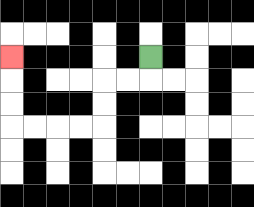{'start': '[6, 2]', 'end': '[0, 2]', 'path_directions': 'D,L,L,D,D,L,L,L,L,U,U,U', 'path_coordinates': '[[6, 2], [6, 3], [5, 3], [4, 3], [4, 4], [4, 5], [3, 5], [2, 5], [1, 5], [0, 5], [0, 4], [0, 3], [0, 2]]'}